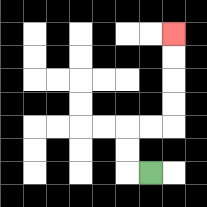{'start': '[6, 7]', 'end': '[7, 1]', 'path_directions': 'L,U,U,R,R,U,U,U,U', 'path_coordinates': '[[6, 7], [5, 7], [5, 6], [5, 5], [6, 5], [7, 5], [7, 4], [7, 3], [7, 2], [7, 1]]'}